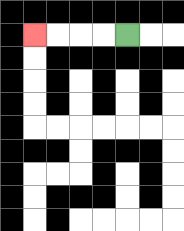{'start': '[5, 1]', 'end': '[1, 1]', 'path_directions': 'L,L,L,L', 'path_coordinates': '[[5, 1], [4, 1], [3, 1], [2, 1], [1, 1]]'}